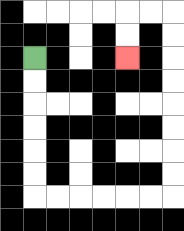{'start': '[1, 2]', 'end': '[5, 2]', 'path_directions': 'D,D,D,D,D,D,R,R,R,R,R,R,U,U,U,U,U,U,U,U,L,L,D,D', 'path_coordinates': '[[1, 2], [1, 3], [1, 4], [1, 5], [1, 6], [1, 7], [1, 8], [2, 8], [3, 8], [4, 8], [5, 8], [6, 8], [7, 8], [7, 7], [7, 6], [7, 5], [7, 4], [7, 3], [7, 2], [7, 1], [7, 0], [6, 0], [5, 0], [5, 1], [5, 2]]'}